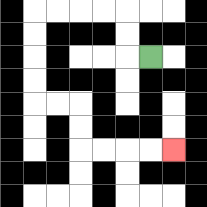{'start': '[6, 2]', 'end': '[7, 6]', 'path_directions': 'L,U,U,L,L,L,L,D,D,D,D,R,R,D,D,R,R,R,R', 'path_coordinates': '[[6, 2], [5, 2], [5, 1], [5, 0], [4, 0], [3, 0], [2, 0], [1, 0], [1, 1], [1, 2], [1, 3], [1, 4], [2, 4], [3, 4], [3, 5], [3, 6], [4, 6], [5, 6], [6, 6], [7, 6]]'}